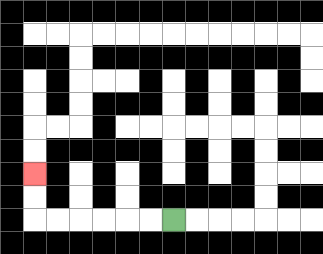{'start': '[7, 9]', 'end': '[1, 7]', 'path_directions': 'L,L,L,L,L,L,U,U', 'path_coordinates': '[[7, 9], [6, 9], [5, 9], [4, 9], [3, 9], [2, 9], [1, 9], [1, 8], [1, 7]]'}